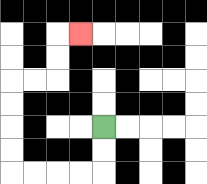{'start': '[4, 5]', 'end': '[3, 1]', 'path_directions': 'D,D,L,L,L,L,U,U,U,U,R,R,U,U,R', 'path_coordinates': '[[4, 5], [4, 6], [4, 7], [3, 7], [2, 7], [1, 7], [0, 7], [0, 6], [0, 5], [0, 4], [0, 3], [1, 3], [2, 3], [2, 2], [2, 1], [3, 1]]'}